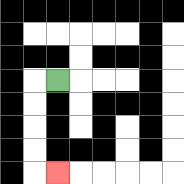{'start': '[2, 3]', 'end': '[2, 7]', 'path_directions': 'L,D,D,D,D,R', 'path_coordinates': '[[2, 3], [1, 3], [1, 4], [1, 5], [1, 6], [1, 7], [2, 7]]'}